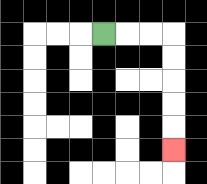{'start': '[4, 1]', 'end': '[7, 6]', 'path_directions': 'R,R,R,D,D,D,D,D', 'path_coordinates': '[[4, 1], [5, 1], [6, 1], [7, 1], [7, 2], [7, 3], [7, 4], [7, 5], [7, 6]]'}